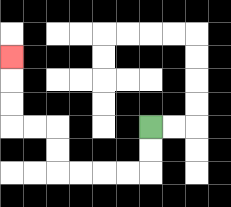{'start': '[6, 5]', 'end': '[0, 2]', 'path_directions': 'D,D,L,L,L,L,U,U,L,L,U,U,U', 'path_coordinates': '[[6, 5], [6, 6], [6, 7], [5, 7], [4, 7], [3, 7], [2, 7], [2, 6], [2, 5], [1, 5], [0, 5], [0, 4], [0, 3], [0, 2]]'}